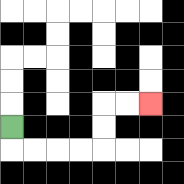{'start': '[0, 5]', 'end': '[6, 4]', 'path_directions': 'D,R,R,R,R,U,U,R,R', 'path_coordinates': '[[0, 5], [0, 6], [1, 6], [2, 6], [3, 6], [4, 6], [4, 5], [4, 4], [5, 4], [6, 4]]'}